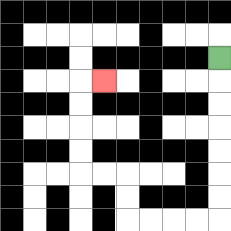{'start': '[9, 2]', 'end': '[4, 3]', 'path_directions': 'D,D,D,D,D,D,D,L,L,L,L,U,U,L,L,U,U,U,U,R', 'path_coordinates': '[[9, 2], [9, 3], [9, 4], [9, 5], [9, 6], [9, 7], [9, 8], [9, 9], [8, 9], [7, 9], [6, 9], [5, 9], [5, 8], [5, 7], [4, 7], [3, 7], [3, 6], [3, 5], [3, 4], [3, 3], [4, 3]]'}